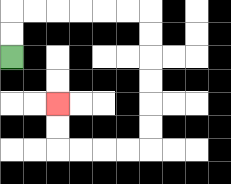{'start': '[0, 2]', 'end': '[2, 4]', 'path_directions': 'U,U,R,R,R,R,R,R,D,D,D,D,D,D,L,L,L,L,U,U', 'path_coordinates': '[[0, 2], [0, 1], [0, 0], [1, 0], [2, 0], [3, 0], [4, 0], [5, 0], [6, 0], [6, 1], [6, 2], [6, 3], [6, 4], [6, 5], [6, 6], [5, 6], [4, 6], [3, 6], [2, 6], [2, 5], [2, 4]]'}